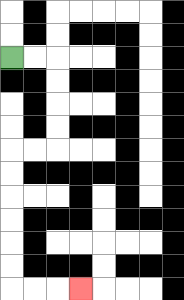{'start': '[0, 2]', 'end': '[3, 12]', 'path_directions': 'R,R,D,D,D,D,L,L,D,D,D,D,D,D,R,R,R', 'path_coordinates': '[[0, 2], [1, 2], [2, 2], [2, 3], [2, 4], [2, 5], [2, 6], [1, 6], [0, 6], [0, 7], [0, 8], [0, 9], [0, 10], [0, 11], [0, 12], [1, 12], [2, 12], [3, 12]]'}